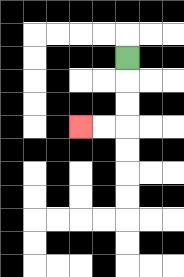{'start': '[5, 2]', 'end': '[3, 5]', 'path_directions': 'D,D,D,L,L', 'path_coordinates': '[[5, 2], [5, 3], [5, 4], [5, 5], [4, 5], [3, 5]]'}